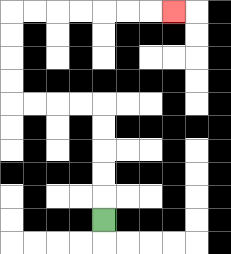{'start': '[4, 9]', 'end': '[7, 0]', 'path_directions': 'U,U,U,U,U,L,L,L,L,U,U,U,U,R,R,R,R,R,R,R', 'path_coordinates': '[[4, 9], [4, 8], [4, 7], [4, 6], [4, 5], [4, 4], [3, 4], [2, 4], [1, 4], [0, 4], [0, 3], [0, 2], [0, 1], [0, 0], [1, 0], [2, 0], [3, 0], [4, 0], [5, 0], [6, 0], [7, 0]]'}